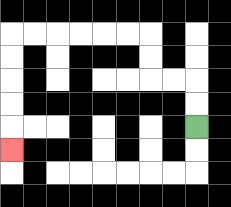{'start': '[8, 5]', 'end': '[0, 6]', 'path_directions': 'U,U,L,L,U,U,L,L,L,L,L,L,D,D,D,D,D', 'path_coordinates': '[[8, 5], [8, 4], [8, 3], [7, 3], [6, 3], [6, 2], [6, 1], [5, 1], [4, 1], [3, 1], [2, 1], [1, 1], [0, 1], [0, 2], [0, 3], [0, 4], [0, 5], [0, 6]]'}